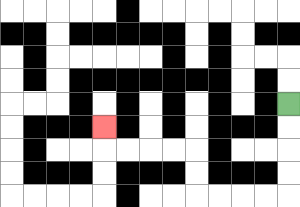{'start': '[12, 4]', 'end': '[4, 5]', 'path_directions': 'D,D,D,D,L,L,L,L,U,U,L,L,L,L,U', 'path_coordinates': '[[12, 4], [12, 5], [12, 6], [12, 7], [12, 8], [11, 8], [10, 8], [9, 8], [8, 8], [8, 7], [8, 6], [7, 6], [6, 6], [5, 6], [4, 6], [4, 5]]'}